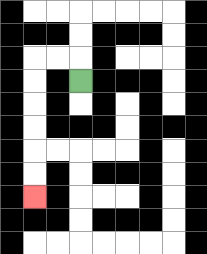{'start': '[3, 3]', 'end': '[1, 8]', 'path_directions': 'U,L,L,D,D,D,D,D,D', 'path_coordinates': '[[3, 3], [3, 2], [2, 2], [1, 2], [1, 3], [1, 4], [1, 5], [1, 6], [1, 7], [1, 8]]'}